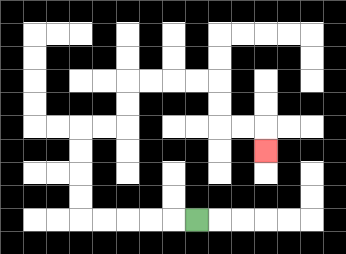{'start': '[8, 9]', 'end': '[11, 6]', 'path_directions': 'L,L,L,L,L,U,U,U,U,R,R,U,U,R,R,R,R,D,D,R,R,D', 'path_coordinates': '[[8, 9], [7, 9], [6, 9], [5, 9], [4, 9], [3, 9], [3, 8], [3, 7], [3, 6], [3, 5], [4, 5], [5, 5], [5, 4], [5, 3], [6, 3], [7, 3], [8, 3], [9, 3], [9, 4], [9, 5], [10, 5], [11, 5], [11, 6]]'}